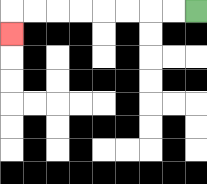{'start': '[8, 0]', 'end': '[0, 1]', 'path_directions': 'L,L,L,L,L,L,L,L,D', 'path_coordinates': '[[8, 0], [7, 0], [6, 0], [5, 0], [4, 0], [3, 0], [2, 0], [1, 0], [0, 0], [0, 1]]'}